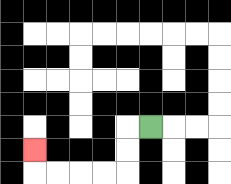{'start': '[6, 5]', 'end': '[1, 6]', 'path_directions': 'L,D,D,L,L,L,L,U', 'path_coordinates': '[[6, 5], [5, 5], [5, 6], [5, 7], [4, 7], [3, 7], [2, 7], [1, 7], [1, 6]]'}